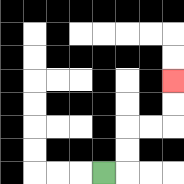{'start': '[4, 7]', 'end': '[7, 3]', 'path_directions': 'R,U,U,R,R,U,U', 'path_coordinates': '[[4, 7], [5, 7], [5, 6], [5, 5], [6, 5], [7, 5], [7, 4], [7, 3]]'}